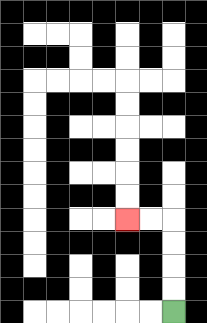{'start': '[7, 13]', 'end': '[5, 9]', 'path_directions': 'U,U,U,U,L,L', 'path_coordinates': '[[7, 13], [7, 12], [7, 11], [7, 10], [7, 9], [6, 9], [5, 9]]'}